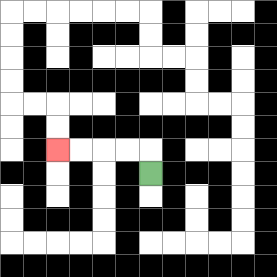{'start': '[6, 7]', 'end': '[2, 6]', 'path_directions': 'U,L,L,L,L', 'path_coordinates': '[[6, 7], [6, 6], [5, 6], [4, 6], [3, 6], [2, 6]]'}